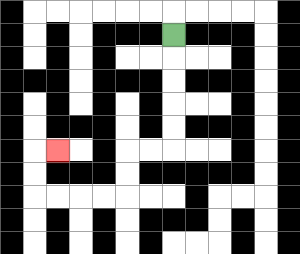{'start': '[7, 1]', 'end': '[2, 6]', 'path_directions': 'D,D,D,D,D,L,L,D,D,L,L,L,L,U,U,R', 'path_coordinates': '[[7, 1], [7, 2], [7, 3], [7, 4], [7, 5], [7, 6], [6, 6], [5, 6], [5, 7], [5, 8], [4, 8], [3, 8], [2, 8], [1, 8], [1, 7], [1, 6], [2, 6]]'}